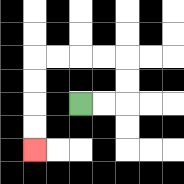{'start': '[3, 4]', 'end': '[1, 6]', 'path_directions': 'R,R,U,U,L,L,L,L,D,D,D,D', 'path_coordinates': '[[3, 4], [4, 4], [5, 4], [5, 3], [5, 2], [4, 2], [3, 2], [2, 2], [1, 2], [1, 3], [1, 4], [1, 5], [1, 6]]'}